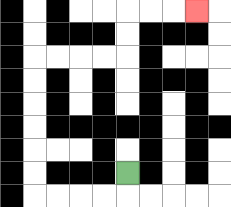{'start': '[5, 7]', 'end': '[8, 0]', 'path_directions': 'D,L,L,L,L,U,U,U,U,U,U,R,R,R,R,U,U,R,R,R', 'path_coordinates': '[[5, 7], [5, 8], [4, 8], [3, 8], [2, 8], [1, 8], [1, 7], [1, 6], [1, 5], [1, 4], [1, 3], [1, 2], [2, 2], [3, 2], [4, 2], [5, 2], [5, 1], [5, 0], [6, 0], [7, 0], [8, 0]]'}